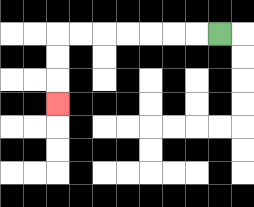{'start': '[9, 1]', 'end': '[2, 4]', 'path_directions': 'L,L,L,L,L,L,L,D,D,D', 'path_coordinates': '[[9, 1], [8, 1], [7, 1], [6, 1], [5, 1], [4, 1], [3, 1], [2, 1], [2, 2], [2, 3], [2, 4]]'}